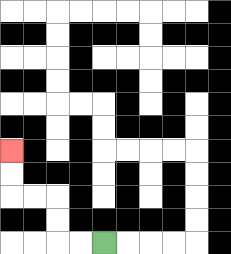{'start': '[4, 10]', 'end': '[0, 6]', 'path_directions': 'L,L,U,U,L,L,U,U', 'path_coordinates': '[[4, 10], [3, 10], [2, 10], [2, 9], [2, 8], [1, 8], [0, 8], [0, 7], [0, 6]]'}